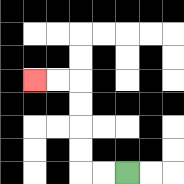{'start': '[5, 7]', 'end': '[1, 3]', 'path_directions': 'L,L,U,U,U,U,L,L', 'path_coordinates': '[[5, 7], [4, 7], [3, 7], [3, 6], [3, 5], [3, 4], [3, 3], [2, 3], [1, 3]]'}